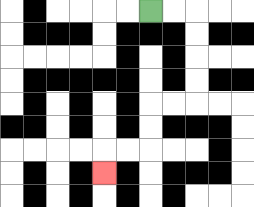{'start': '[6, 0]', 'end': '[4, 7]', 'path_directions': 'R,R,D,D,D,D,L,L,D,D,L,L,D', 'path_coordinates': '[[6, 0], [7, 0], [8, 0], [8, 1], [8, 2], [8, 3], [8, 4], [7, 4], [6, 4], [6, 5], [6, 6], [5, 6], [4, 6], [4, 7]]'}